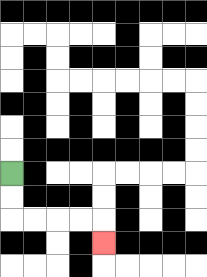{'start': '[0, 7]', 'end': '[4, 10]', 'path_directions': 'D,D,R,R,R,R,D', 'path_coordinates': '[[0, 7], [0, 8], [0, 9], [1, 9], [2, 9], [3, 9], [4, 9], [4, 10]]'}